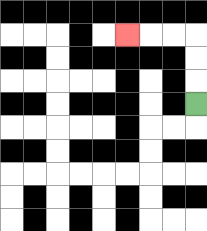{'start': '[8, 4]', 'end': '[5, 1]', 'path_directions': 'U,U,U,L,L,L', 'path_coordinates': '[[8, 4], [8, 3], [8, 2], [8, 1], [7, 1], [6, 1], [5, 1]]'}